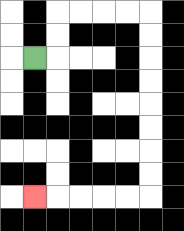{'start': '[1, 2]', 'end': '[1, 8]', 'path_directions': 'R,U,U,R,R,R,R,D,D,D,D,D,D,D,D,L,L,L,L,L', 'path_coordinates': '[[1, 2], [2, 2], [2, 1], [2, 0], [3, 0], [4, 0], [5, 0], [6, 0], [6, 1], [6, 2], [6, 3], [6, 4], [6, 5], [6, 6], [6, 7], [6, 8], [5, 8], [4, 8], [3, 8], [2, 8], [1, 8]]'}